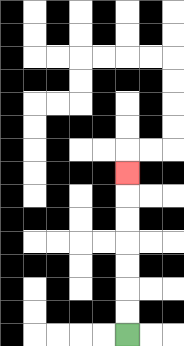{'start': '[5, 14]', 'end': '[5, 7]', 'path_directions': 'U,U,U,U,U,U,U', 'path_coordinates': '[[5, 14], [5, 13], [5, 12], [5, 11], [5, 10], [5, 9], [5, 8], [5, 7]]'}